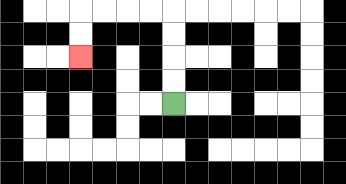{'start': '[7, 4]', 'end': '[3, 2]', 'path_directions': 'U,U,U,U,L,L,L,L,D,D', 'path_coordinates': '[[7, 4], [7, 3], [7, 2], [7, 1], [7, 0], [6, 0], [5, 0], [4, 0], [3, 0], [3, 1], [3, 2]]'}